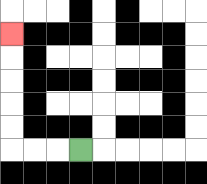{'start': '[3, 6]', 'end': '[0, 1]', 'path_directions': 'L,L,L,U,U,U,U,U', 'path_coordinates': '[[3, 6], [2, 6], [1, 6], [0, 6], [0, 5], [0, 4], [0, 3], [0, 2], [0, 1]]'}